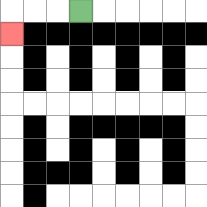{'start': '[3, 0]', 'end': '[0, 1]', 'path_directions': 'L,L,L,D', 'path_coordinates': '[[3, 0], [2, 0], [1, 0], [0, 0], [0, 1]]'}